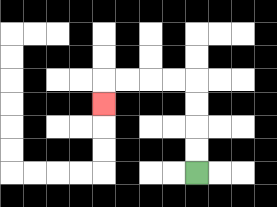{'start': '[8, 7]', 'end': '[4, 4]', 'path_directions': 'U,U,U,U,L,L,L,L,D', 'path_coordinates': '[[8, 7], [8, 6], [8, 5], [8, 4], [8, 3], [7, 3], [6, 3], [5, 3], [4, 3], [4, 4]]'}